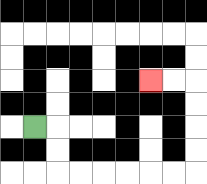{'start': '[1, 5]', 'end': '[6, 3]', 'path_directions': 'R,D,D,R,R,R,R,R,R,U,U,U,U,L,L', 'path_coordinates': '[[1, 5], [2, 5], [2, 6], [2, 7], [3, 7], [4, 7], [5, 7], [6, 7], [7, 7], [8, 7], [8, 6], [8, 5], [8, 4], [8, 3], [7, 3], [6, 3]]'}